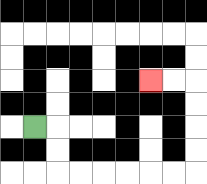{'start': '[1, 5]', 'end': '[6, 3]', 'path_directions': 'R,D,D,R,R,R,R,R,R,U,U,U,U,L,L', 'path_coordinates': '[[1, 5], [2, 5], [2, 6], [2, 7], [3, 7], [4, 7], [5, 7], [6, 7], [7, 7], [8, 7], [8, 6], [8, 5], [8, 4], [8, 3], [7, 3], [6, 3]]'}